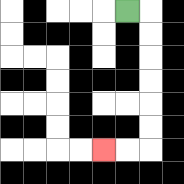{'start': '[5, 0]', 'end': '[4, 6]', 'path_directions': 'R,D,D,D,D,D,D,L,L', 'path_coordinates': '[[5, 0], [6, 0], [6, 1], [6, 2], [6, 3], [6, 4], [6, 5], [6, 6], [5, 6], [4, 6]]'}